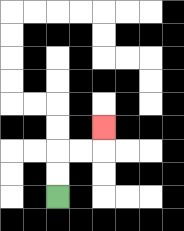{'start': '[2, 8]', 'end': '[4, 5]', 'path_directions': 'U,U,R,R,U', 'path_coordinates': '[[2, 8], [2, 7], [2, 6], [3, 6], [4, 6], [4, 5]]'}